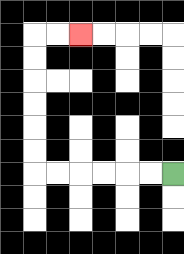{'start': '[7, 7]', 'end': '[3, 1]', 'path_directions': 'L,L,L,L,L,L,U,U,U,U,U,U,R,R', 'path_coordinates': '[[7, 7], [6, 7], [5, 7], [4, 7], [3, 7], [2, 7], [1, 7], [1, 6], [1, 5], [1, 4], [1, 3], [1, 2], [1, 1], [2, 1], [3, 1]]'}